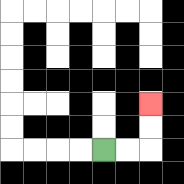{'start': '[4, 6]', 'end': '[6, 4]', 'path_directions': 'R,R,U,U', 'path_coordinates': '[[4, 6], [5, 6], [6, 6], [6, 5], [6, 4]]'}